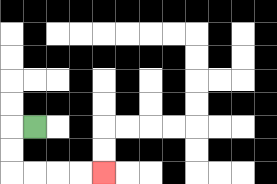{'start': '[1, 5]', 'end': '[4, 7]', 'path_directions': 'L,D,D,R,R,R,R', 'path_coordinates': '[[1, 5], [0, 5], [0, 6], [0, 7], [1, 7], [2, 7], [3, 7], [4, 7]]'}